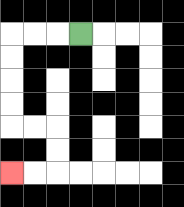{'start': '[3, 1]', 'end': '[0, 7]', 'path_directions': 'L,L,L,D,D,D,D,R,R,D,D,L,L', 'path_coordinates': '[[3, 1], [2, 1], [1, 1], [0, 1], [0, 2], [0, 3], [0, 4], [0, 5], [1, 5], [2, 5], [2, 6], [2, 7], [1, 7], [0, 7]]'}